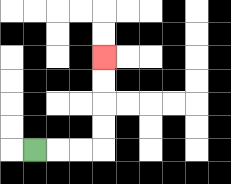{'start': '[1, 6]', 'end': '[4, 2]', 'path_directions': 'R,R,R,U,U,U,U', 'path_coordinates': '[[1, 6], [2, 6], [3, 6], [4, 6], [4, 5], [4, 4], [4, 3], [4, 2]]'}